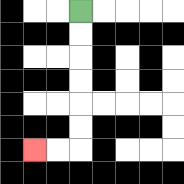{'start': '[3, 0]', 'end': '[1, 6]', 'path_directions': 'D,D,D,D,D,D,L,L', 'path_coordinates': '[[3, 0], [3, 1], [3, 2], [3, 3], [3, 4], [3, 5], [3, 6], [2, 6], [1, 6]]'}